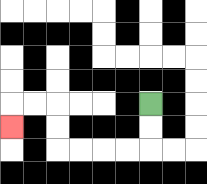{'start': '[6, 4]', 'end': '[0, 5]', 'path_directions': 'D,D,L,L,L,L,U,U,L,L,D', 'path_coordinates': '[[6, 4], [6, 5], [6, 6], [5, 6], [4, 6], [3, 6], [2, 6], [2, 5], [2, 4], [1, 4], [0, 4], [0, 5]]'}